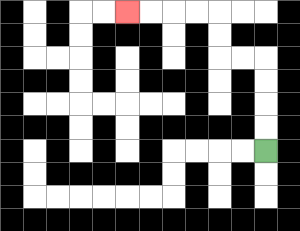{'start': '[11, 6]', 'end': '[5, 0]', 'path_directions': 'U,U,U,U,L,L,U,U,L,L,L,L', 'path_coordinates': '[[11, 6], [11, 5], [11, 4], [11, 3], [11, 2], [10, 2], [9, 2], [9, 1], [9, 0], [8, 0], [7, 0], [6, 0], [5, 0]]'}